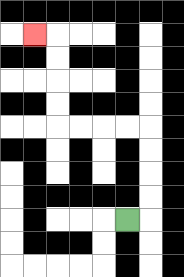{'start': '[5, 9]', 'end': '[1, 1]', 'path_directions': 'R,U,U,U,U,L,L,L,L,U,U,U,U,L', 'path_coordinates': '[[5, 9], [6, 9], [6, 8], [6, 7], [6, 6], [6, 5], [5, 5], [4, 5], [3, 5], [2, 5], [2, 4], [2, 3], [2, 2], [2, 1], [1, 1]]'}